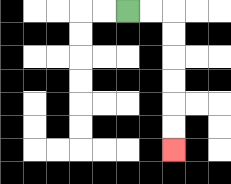{'start': '[5, 0]', 'end': '[7, 6]', 'path_directions': 'R,R,D,D,D,D,D,D', 'path_coordinates': '[[5, 0], [6, 0], [7, 0], [7, 1], [7, 2], [7, 3], [7, 4], [7, 5], [7, 6]]'}